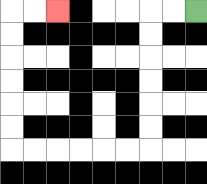{'start': '[8, 0]', 'end': '[2, 0]', 'path_directions': 'L,L,D,D,D,D,D,D,L,L,L,L,L,L,U,U,U,U,U,U,R,R', 'path_coordinates': '[[8, 0], [7, 0], [6, 0], [6, 1], [6, 2], [6, 3], [6, 4], [6, 5], [6, 6], [5, 6], [4, 6], [3, 6], [2, 6], [1, 6], [0, 6], [0, 5], [0, 4], [0, 3], [0, 2], [0, 1], [0, 0], [1, 0], [2, 0]]'}